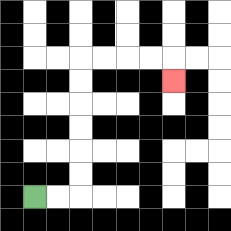{'start': '[1, 8]', 'end': '[7, 3]', 'path_directions': 'R,R,U,U,U,U,U,U,R,R,R,R,D', 'path_coordinates': '[[1, 8], [2, 8], [3, 8], [3, 7], [3, 6], [3, 5], [3, 4], [3, 3], [3, 2], [4, 2], [5, 2], [6, 2], [7, 2], [7, 3]]'}